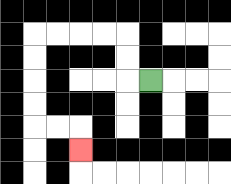{'start': '[6, 3]', 'end': '[3, 6]', 'path_directions': 'L,U,U,L,L,L,L,D,D,D,D,R,R,D', 'path_coordinates': '[[6, 3], [5, 3], [5, 2], [5, 1], [4, 1], [3, 1], [2, 1], [1, 1], [1, 2], [1, 3], [1, 4], [1, 5], [2, 5], [3, 5], [3, 6]]'}